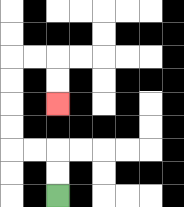{'start': '[2, 8]', 'end': '[2, 4]', 'path_directions': 'U,U,L,L,U,U,U,U,R,R,D,D', 'path_coordinates': '[[2, 8], [2, 7], [2, 6], [1, 6], [0, 6], [0, 5], [0, 4], [0, 3], [0, 2], [1, 2], [2, 2], [2, 3], [2, 4]]'}